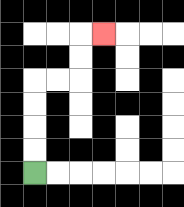{'start': '[1, 7]', 'end': '[4, 1]', 'path_directions': 'U,U,U,U,R,R,U,U,R', 'path_coordinates': '[[1, 7], [1, 6], [1, 5], [1, 4], [1, 3], [2, 3], [3, 3], [3, 2], [3, 1], [4, 1]]'}